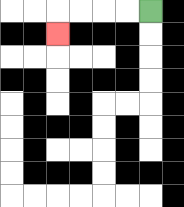{'start': '[6, 0]', 'end': '[2, 1]', 'path_directions': 'L,L,L,L,D', 'path_coordinates': '[[6, 0], [5, 0], [4, 0], [3, 0], [2, 0], [2, 1]]'}